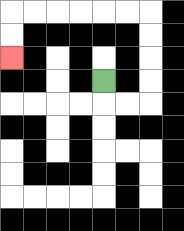{'start': '[4, 3]', 'end': '[0, 2]', 'path_directions': 'D,R,R,U,U,U,U,L,L,L,L,L,L,D,D', 'path_coordinates': '[[4, 3], [4, 4], [5, 4], [6, 4], [6, 3], [6, 2], [6, 1], [6, 0], [5, 0], [4, 0], [3, 0], [2, 0], [1, 0], [0, 0], [0, 1], [0, 2]]'}